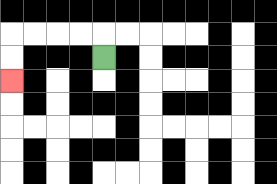{'start': '[4, 2]', 'end': '[0, 3]', 'path_directions': 'U,L,L,L,L,D,D', 'path_coordinates': '[[4, 2], [4, 1], [3, 1], [2, 1], [1, 1], [0, 1], [0, 2], [0, 3]]'}